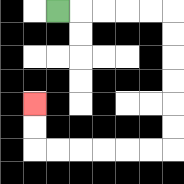{'start': '[2, 0]', 'end': '[1, 4]', 'path_directions': 'R,R,R,R,R,D,D,D,D,D,D,L,L,L,L,L,L,U,U', 'path_coordinates': '[[2, 0], [3, 0], [4, 0], [5, 0], [6, 0], [7, 0], [7, 1], [7, 2], [7, 3], [7, 4], [7, 5], [7, 6], [6, 6], [5, 6], [4, 6], [3, 6], [2, 6], [1, 6], [1, 5], [1, 4]]'}